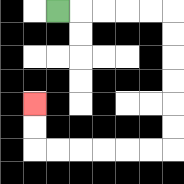{'start': '[2, 0]', 'end': '[1, 4]', 'path_directions': 'R,R,R,R,R,D,D,D,D,D,D,L,L,L,L,L,L,U,U', 'path_coordinates': '[[2, 0], [3, 0], [4, 0], [5, 0], [6, 0], [7, 0], [7, 1], [7, 2], [7, 3], [7, 4], [7, 5], [7, 6], [6, 6], [5, 6], [4, 6], [3, 6], [2, 6], [1, 6], [1, 5], [1, 4]]'}